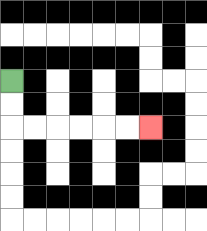{'start': '[0, 3]', 'end': '[6, 5]', 'path_directions': 'D,D,R,R,R,R,R,R', 'path_coordinates': '[[0, 3], [0, 4], [0, 5], [1, 5], [2, 5], [3, 5], [4, 5], [5, 5], [6, 5]]'}